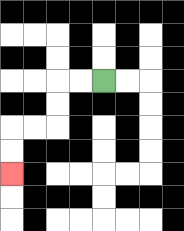{'start': '[4, 3]', 'end': '[0, 7]', 'path_directions': 'L,L,D,D,L,L,D,D', 'path_coordinates': '[[4, 3], [3, 3], [2, 3], [2, 4], [2, 5], [1, 5], [0, 5], [0, 6], [0, 7]]'}